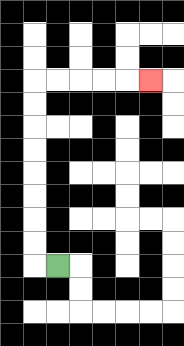{'start': '[2, 11]', 'end': '[6, 3]', 'path_directions': 'L,U,U,U,U,U,U,U,U,R,R,R,R,R', 'path_coordinates': '[[2, 11], [1, 11], [1, 10], [1, 9], [1, 8], [1, 7], [1, 6], [1, 5], [1, 4], [1, 3], [2, 3], [3, 3], [4, 3], [5, 3], [6, 3]]'}